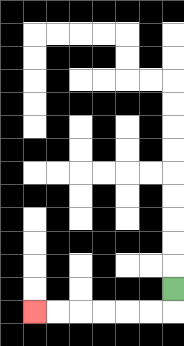{'start': '[7, 12]', 'end': '[1, 13]', 'path_directions': 'D,L,L,L,L,L,L', 'path_coordinates': '[[7, 12], [7, 13], [6, 13], [5, 13], [4, 13], [3, 13], [2, 13], [1, 13]]'}